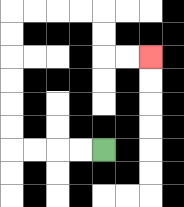{'start': '[4, 6]', 'end': '[6, 2]', 'path_directions': 'L,L,L,L,U,U,U,U,U,U,R,R,R,R,D,D,R,R', 'path_coordinates': '[[4, 6], [3, 6], [2, 6], [1, 6], [0, 6], [0, 5], [0, 4], [0, 3], [0, 2], [0, 1], [0, 0], [1, 0], [2, 0], [3, 0], [4, 0], [4, 1], [4, 2], [5, 2], [6, 2]]'}